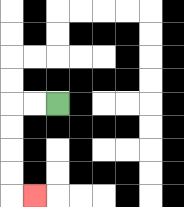{'start': '[2, 4]', 'end': '[1, 8]', 'path_directions': 'L,L,D,D,D,D,R', 'path_coordinates': '[[2, 4], [1, 4], [0, 4], [0, 5], [0, 6], [0, 7], [0, 8], [1, 8]]'}